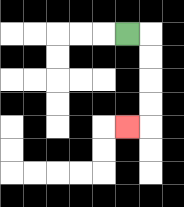{'start': '[5, 1]', 'end': '[5, 5]', 'path_directions': 'R,D,D,D,D,L', 'path_coordinates': '[[5, 1], [6, 1], [6, 2], [6, 3], [6, 4], [6, 5], [5, 5]]'}